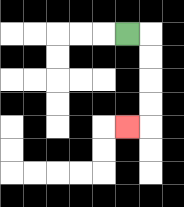{'start': '[5, 1]', 'end': '[5, 5]', 'path_directions': 'R,D,D,D,D,L', 'path_coordinates': '[[5, 1], [6, 1], [6, 2], [6, 3], [6, 4], [6, 5], [5, 5]]'}